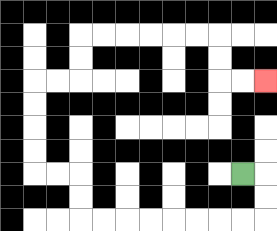{'start': '[10, 7]', 'end': '[11, 3]', 'path_directions': 'R,D,D,L,L,L,L,L,L,L,L,U,U,L,L,U,U,U,U,R,R,U,U,R,R,R,R,R,R,D,D,R,R', 'path_coordinates': '[[10, 7], [11, 7], [11, 8], [11, 9], [10, 9], [9, 9], [8, 9], [7, 9], [6, 9], [5, 9], [4, 9], [3, 9], [3, 8], [3, 7], [2, 7], [1, 7], [1, 6], [1, 5], [1, 4], [1, 3], [2, 3], [3, 3], [3, 2], [3, 1], [4, 1], [5, 1], [6, 1], [7, 1], [8, 1], [9, 1], [9, 2], [9, 3], [10, 3], [11, 3]]'}